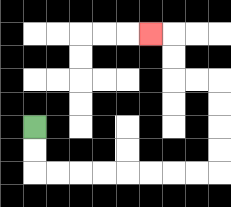{'start': '[1, 5]', 'end': '[6, 1]', 'path_directions': 'D,D,R,R,R,R,R,R,R,R,U,U,U,U,L,L,U,U,L', 'path_coordinates': '[[1, 5], [1, 6], [1, 7], [2, 7], [3, 7], [4, 7], [5, 7], [6, 7], [7, 7], [8, 7], [9, 7], [9, 6], [9, 5], [9, 4], [9, 3], [8, 3], [7, 3], [7, 2], [7, 1], [6, 1]]'}